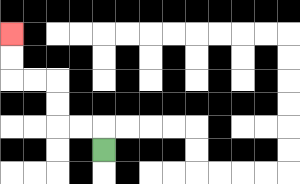{'start': '[4, 6]', 'end': '[0, 1]', 'path_directions': 'U,L,L,U,U,L,L,U,U', 'path_coordinates': '[[4, 6], [4, 5], [3, 5], [2, 5], [2, 4], [2, 3], [1, 3], [0, 3], [0, 2], [0, 1]]'}